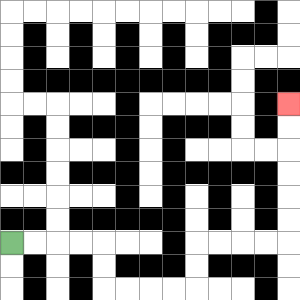{'start': '[0, 10]', 'end': '[12, 4]', 'path_directions': 'R,R,R,R,D,D,R,R,R,R,U,U,R,R,R,R,U,U,U,U,U,U', 'path_coordinates': '[[0, 10], [1, 10], [2, 10], [3, 10], [4, 10], [4, 11], [4, 12], [5, 12], [6, 12], [7, 12], [8, 12], [8, 11], [8, 10], [9, 10], [10, 10], [11, 10], [12, 10], [12, 9], [12, 8], [12, 7], [12, 6], [12, 5], [12, 4]]'}